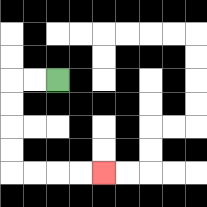{'start': '[2, 3]', 'end': '[4, 7]', 'path_directions': 'L,L,D,D,D,D,R,R,R,R', 'path_coordinates': '[[2, 3], [1, 3], [0, 3], [0, 4], [0, 5], [0, 6], [0, 7], [1, 7], [2, 7], [3, 7], [4, 7]]'}